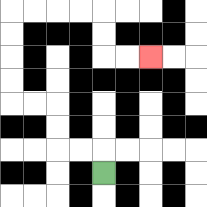{'start': '[4, 7]', 'end': '[6, 2]', 'path_directions': 'U,L,L,U,U,L,L,U,U,U,U,R,R,R,R,D,D,R,R', 'path_coordinates': '[[4, 7], [4, 6], [3, 6], [2, 6], [2, 5], [2, 4], [1, 4], [0, 4], [0, 3], [0, 2], [0, 1], [0, 0], [1, 0], [2, 0], [3, 0], [4, 0], [4, 1], [4, 2], [5, 2], [6, 2]]'}